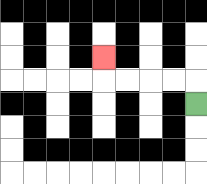{'start': '[8, 4]', 'end': '[4, 2]', 'path_directions': 'U,L,L,L,L,U', 'path_coordinates': '[[8, 4], [8, 3], [7, 3], [6, 3], [5, 3], [4, 3], [4, 2]]'}